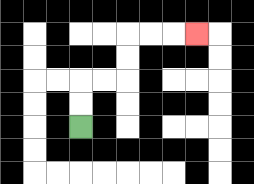{'start': '[3, 5]', 'end': '[8, 1]', 'path_directions': 'U,U,R,R,U,U,R,R,R', 'path_coordinates': '[[3, 5], [3, 4], [3, 3], [4, 3], [5, 3], [5, 2], [5, 1], [6, 1], [7, 1], [8, 1]]'}